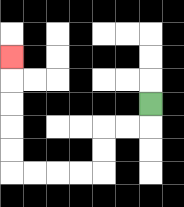{'start': '[6, 4]', 'end': '[0, 2]', 'path_directions': 'D,L,L,D,D,L,L,L,L,U,U,U,U,U', 'path_coordinates': '[[6, 4], [6, 5], [5, 5], [4, 5], [4, 6], [4, 7], [3, 7], [2, 7], [1, 7], [0, 7], [0, 6], [0, 5], [0, 4], [0, 3], [0, 2]]'}